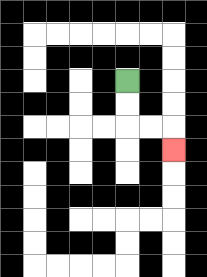{'start': '[5, 3]', 'end': '[7, 6]', 'path_directions': 'D,D,R,R,D', 'path_coordinates': '[[5, 3], [5, 4], [5, 5], [6, 5], [7, 5], [7, 6]]'}